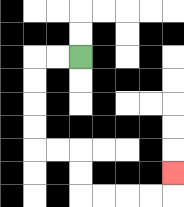{'start': '[3, 2]', 'end': '[7, 7]', 'path_directions': 'L,L,D,D,D,D,R,R,D,D,R,R,R,R,U', 'path_coordinates': '[[3, 2], [2, 2], [1, 2], [1, 3], [1, 4], [1, 5], [1, 6], [2, 6], [3, 6], [3, 7], [3, 8], [4, 8], [5, 8], [6, 8], [7, 8], [7, 7]]'}